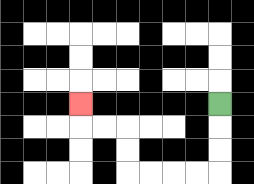{'start': '[9, 4]', 'end': '[3, 4]', 'path_directions': 'D,D,D,L,L,L,L,U,U,L,L,U', 'path_coordinates': '[[9, 4], [9, 5], [9, 6], [9, 7], [8, 7], [7, 7], [6, 7], [5, 7], [5, 6], [5, 5], [4, 5], [3, 5], [3, 4]]'}